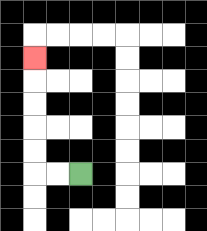{'start': '[3, 7]', 'end': '[1, 2]', 'path_directions': 'L,L,U,U,U,U,U', 'path_coordinates': '[[3, 7], [2, 7], [1, 7], [1, 6], [1, 5], [1, 4], [1, 3], [1, 2]]'}